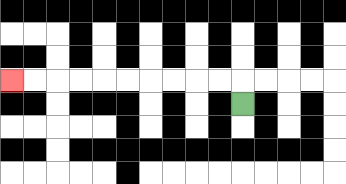{'start': '[10, 4]', 'end': '[0, 3]', 'path_directions': 'U,L,L,L,L,L,L,L,L,L,L', 'path_coordinates': '[[10, 4], [10, 3], [9, 3], [8, 3], [7, 3], [6, 3], [5, 3], [4, 3], [3, 3], [2, 3], [1, 3], [0, 3]]'}